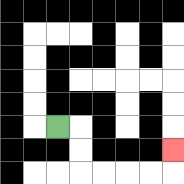{'start': '[2, 5]', 'end': '[7, 6]', 'path_directions': 'R,D,D,R,R,R,R,U', 'path_coordinates': '[[2, 5], [3, 5], [3, 6], [3, 7], [4, 7], [5, 7], [6, 7], [7, 7], [7, 6]]'}